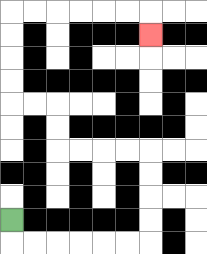{'start': '[0, 9]', 'end': '[6, 1]', 'path_directions': 'D,R,R,R,R,R,R,U,U,U,U,L,L,L,L,U,U,L,L,U,U,U,U,R,R,R,R,R,R,D', 'path_coordinates': '[[0, 9], [0, 10], [1, 10], [2, 10], [3, 10], [4, 10], [5, 10], [6, 10], [6, 9], [6, 8], [6, 7], [6, 6], [5, 6], [4, 6], [3, 6], [2, 6], [2, 5], [2, 4], [1, 4], [0, 4], [0, 3], [0, 2], [0, 1], [0, 0], [1, 0], [2, 0], [3, 0], [4, 0], [5, 0], [6, 0], [6, 1]]'}